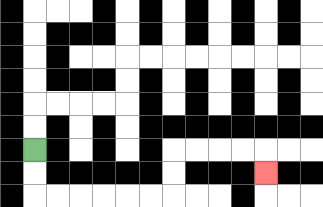{'start': '[1, 6]', 'end': '[11, 7]', 'path_directions': 'D,D,R,R,R,R,R,R,U,U,R,R,R,R,D', 'path_coordinates': '[[1, 6], [1, 7], [1, 8], [2, 8], [3, 8], [4, 8], [5, 8], [6, 8], [7, 8], [7, 7], [7, 6], [8, 6], [9, 6], [10, 6], [11, 6], [11, 7]]'}